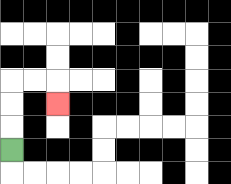{'start': '[0, 6]', 'end': '[2, 4]', 'path_directions': 'U,U,U,R,R,D', 'path_coordinates': '[[0, 6], [0, 5], [0, 4], [0, 3], [1, 3], [2, 3], [2, 4]]'}